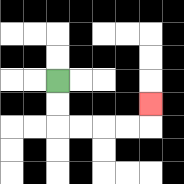{'start': '[2, 3]', 'end': '[6, 4]', 'path_directions': 'D,D,R,R,R,R,U', 'path_coordinates': '[[2, 3], [2, 4], [2, 5], [3, 5], [4, 5], [5, 5], [6, 5], [6, 4]]'}